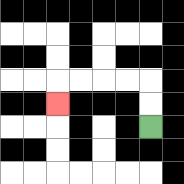{'start': '[6, 5]', 'end': '[2, 4]', 'path_directions': 'U,U,L,L,L,L,D', 'path_coordinates': '[[6, 5], [6, 4], [6, 3], [5, 3], [4, 3], [3, 3], [2, 3], [2, 4]]'}